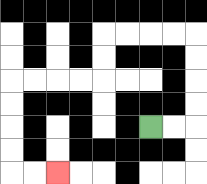{'start': '[6, 5]', 'end': '[2, 7]', 'path_directions': 'R,R,U,U,U,U,L,L,L,L,D,D,L,L,L,L,D,D,D,D,R,R', 'path_coordinates': '[[6, 5], [7, 5], [8, 5], [8, 4], [8, 3], [8, 2], [8, 1], [7, 1], [6, 1], [5, 1], [4, 1], [4, 2], [4, 3], [3, 3], [2, 3], [1, 3], [0, 3], [0, 4], [0, 5], [0, 6], [0, 7], [1, 7], [2, 7]]'}